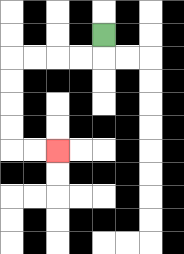{'start': '[4, 1]', 'end': '[2, 6]', 'path_directions': 'D,L,L,L,L,D,D,D,D,R,R', 'path_coordinates': '[[4, 1], [4, 2], [3, 2], [2, 2], [1, 2], [0, 2], [0, 3], [0, 4], [0, 5], [0, 6], [1, 6], [2, 6]]'}